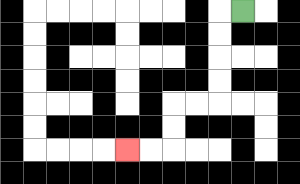{'start': '[10, 0]', 'end': '[5, 6]', 'path_directions': 'L,D,D,D,D,L,L,D,D,L,L', 'path_coordinates': '[[10, 0], [9, 0], [9, 1], [9, 2], [9, 3], [9, 4], [8, 4], [7, 4], [7, 5], [7, 6], [6, 6], [5, 6]]'}